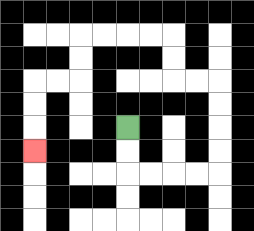{'start': '[5, 5]', 'end': '[1, 6]', 'path_directions': 'D,D,R,R,R,R,U,U,U,U,L,L,U,U,L,L,L,L,D,D,L,L,D,D,D', 'path_coordinates': '[[5, 5], [5, 6], [5, 7], [6, 7], [7, 7], [8, 7], [9, 7], [9, 6], [9, 5], [9, 4], [9, 3], [8, 3], [7, 3], [7, 2], [7, 1], [6, 1], [5, 1], [4, 1], [3, 1], [3, 2], [3, 3], [2, 3], [1, 3], [1, 4], [1, 5], [1, 6]]'}